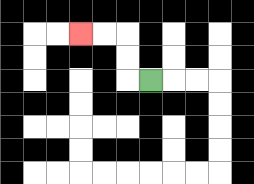{'start': '[6, 3]', 'end': '[3, 1]', 'path_directions': 'L,U,U,L,L', 'path_coordinates': '[[6, 3], [5, 3], [5, 2], [5, 1], [4, 1], [3, 1]]'}